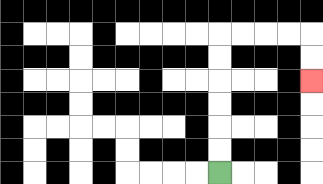{'start': '[9, 7]', 'end': '[13, 3]', 'path_directions': 'U,U,U,U,U,U,R,R,R,R,D,D', 'path_coordinates': '[[9, 7], [9, 6], [9, 5], [9, 4], [9, 3], [9, 2], [9, 1], [10, 1], [11, 1], [12, 1], [13, 1], [13, 2], [13, 3]]'}